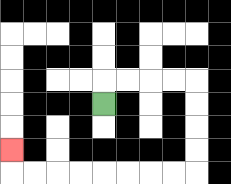{'start': '[4, 4]', 'end': '[0, 6]', 'path_directions': 'U,R,R,R,R,D,D,D,D,L,L,L,L,L,L,L,L,U', 'path_coordinates': '[[4, 4], [4, 3], [5, 3], [6, 3], [7, 3], [8, 3], [8, 4], [8, 5], [8, 6], [8, 7], [7, 7], [6, 7], [5, 7], [4, 7], [3, 7], [2, 7], [1, 7], [0, 7], [0, 6]]'}